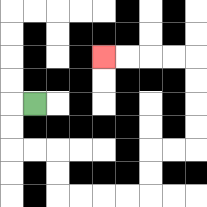{'start': '[1, 4]', 'end': '[4, 2]', 'path_directions': 'L,D,D,R,R,D,D,R,R,R,R,U,U,R,R,U,U,U,U,L,L,L,L', 'path_coordinates': '[[1, 4], [0, 4], [0, 5], [0, 6], [1, 6], [2, 6], [2, 7], [2, 8], [3, 8], [4, 8], [5, 8], [6, 8], [6, 7], [6, 6], [7, 6], [8, 6], [8, 5], [8, 4], [8, 3], [8, 2], [7, 2], [6, 2], [5, 2], [4, 2]]'}